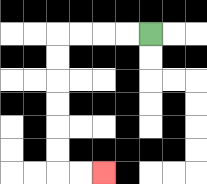{'start': '[6, 1]', 'end': '[4, 7]', 'path_directions': 'L,L,L,L,D,D,D,D,D,D,R,R', 'path_coordinates': '[[6, 1], [5, 1], [4, 1], [3, 1], [2, 1], [2, 2], [2, 3], [2, 4], [2, 5], [2, 6], [2, 7], [3, 7], [4, 7]]'}